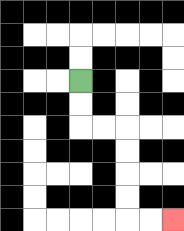{'start': '[3, 3]', 'end': '[7, 9]', 'path_directions': 'D,D,R,R,D,D,D,D,R,R', 'path_coordinates': '[[3, 3], [3, 4], [3, 5], [4, 5], [5, 5], [5, 6], [5, 7], [5, 8], [5, 9], [6, 9], [7, 9]]'}